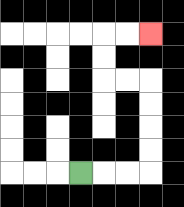{'start': '[3, 7]', 'end': '[6, 1]', 'path_directions': 'R,R,R,U,U,U,U,L,L,U,U,R,R', 'path_coordinates': '[[3, 7], [4, 7], [5, 7], [6, 7], [6, 6], [6, 5], [6, 4], [6, 3], [5, 3], [4, 3], [4, 2], [4, 1], [5, 1], [6, 1]]'}